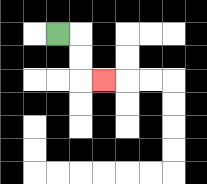{'start': '[2, 1]', 'end': '[4, 3]', 'path_directions': 'R,D,D,R', 'path_coordinates': '[[2, 1], [3, 1], [3, 2], [3, 3], [4, 3]]'}